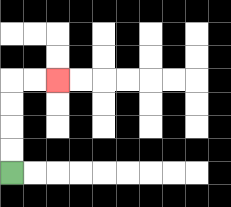{'start': '[0, 7]', 'end': '[2, 3]', 'path_directions': 'U,U,U,U,R,R', 'path_coordinates': '[[0, 7], [0, 6], [0, 5], [0, 4], [0, 3], [1, 3], [2, 3]]'}